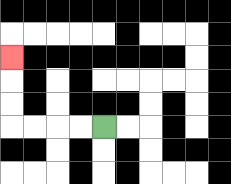{'start': '[4, 5]', 'end': '[0, 2]', 'path_directions': 'L,L,L,L,U,U,U', 'path_coordinates': '[[4, 5], [3, 5], [2, 5], [1, 5], [0, 5], [0, 4], [0, 3], [0, 2]]'}